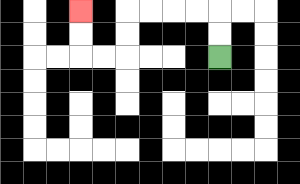{'start': '[9, 2]', 'end': '[3, 0]', 'path_directions': 'U,U,L,L,L,L,D,D,L,L,U,U', 'path_coordinates': '[[9, 2], [9, 1], [9, 0], [8, 0], [7, 0], [6, 0], [5, 0], [5, 1], [5, 2], [4, 2], [3, 2], [3, 1], [3, 0]]'}